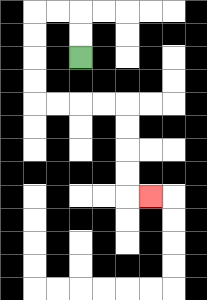{'start': '[3, 2]', 'end': '[6, 8]', 'path_directions': 'U,U,L,L,D,D,D,D,R,R,R,R,D,D,D,D,R', 'path_coordinates': '[[3, 2], [3, 1], [3, 0], [2, 0], [1, 0], [1, 1], [1, 2], [1, 3], [1, 4], [2, 4], [3, 4], [4, 4], [5, 4], [5, 5], [5, 6], [5, 7], [5, 8], [6, 8]]'}